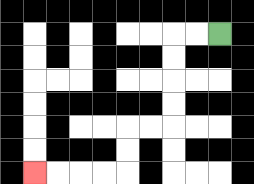{'start': '[9, 1]', 'end': '[1, 7]', 'path_directions': 'L,L,D,D,D,D,L,L,D,D,L,L,L,L', 'path_coordinates': '[[9, 1], [8, 1], [7, 1], [7, 2], [7, 3], [7, 4], [7, 5], [6, 5], [5, 5], [5, 6], [5, 7], [4, 7], [3, 7], [2, 7], [1, 7]]'}